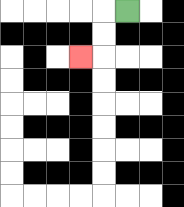{'start': '[5, 0]', 'end': '[3, 2]', 'path_directions': 'L,D,D,L', 'path_coordinates': '[[5, 0], [4, 0], [4, 1], [4, 2], [3, 2]]'}